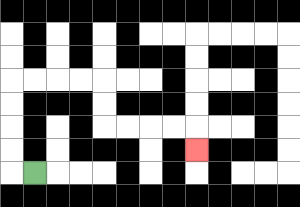{'start': '[1, 7]', 'end': '[8, 6]', 'path_directions': 'L,U,U,U,U,R,R,R,R,D,D,R,R,R,R,D', 'path_coordinates': '[[1, 7], [0, 7], [0, 6], [0, 5], [0, 4], [0, 3], [1, 3], [2, 3], [3, 3], [4, 3], [4, 4], [4, 5], [5, 5], [6, 5], [7, 5], [8, 5], [8, 6]]'}